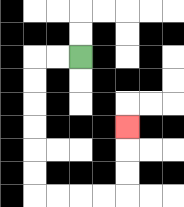{'start': '[3, 2]', 'end': '[5, 5]', 'path_directions': 'L,L,D,D,D,D,D,D,R,R,R,R,U,U,U', 'path_coordinates': '[[3, 2], [2, 2], [1, 2], [1, 3], [1, 4], [1, 5], [1, 6], [1, 7], [1, 8], [2, 8], [3, 8], [4, 8], [5, 8], [5, 7], [5, 6], [5, 5]]'}